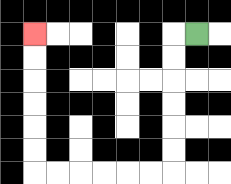{'start': '[8, 1]', 'end': '[1, 1]', 'path_directions': 'L,D,D,D,D,D,D,L,L,L,L,L,L,U,U,U,U,U,U', 'path_coordinates': '[[8, 1], [7, 1], [7, 2], [7, 3], [7, 4], [7, 5], [7, 6], [7, 7], [6, 7], [5, 7], [4, 7], [3, 7], [2, 7], [1, 7], [1, 6], [1, 5], [1, 4], [1, 3], [1, 2], [1, 1]]'}